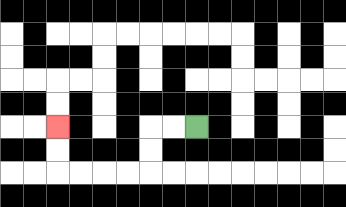{'start': '[8, 5]', 'end': '[2, 5]', 'path_directions': 'L,L,D,D,L,L,L,L,U,U', 'path_coordinates': '[[8, 5], [7, 5], [6, 5], [6, 6], [6, 7], [5, 7], [4, 7], [3, 7], [2, 7], [2, 6], [2, 5]]'}